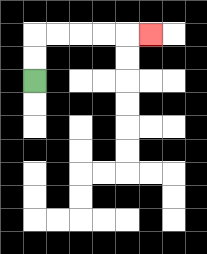{'start': '[1, 3]', 'end': '[6, 1]', 'path_directions': 'U,U,R,R,R,R,R', 'path_coordinates': '[[1, 3], [1, 2], [1, 1], [2, 1], [3, 1], [4, 1], [5, 1], [6, 1]]'}